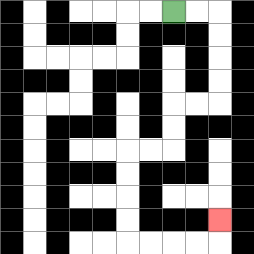{'start': '[7, 0]', 'end': '[9, 9]', 'path_directions': 'R,R,D,D,D,D,L,L,D,D,L,L,D,D,D,D,R,R,R,R,U', 'path_coordinates': '[[7, 0], [8, 0], [9, 0], [9, 1], [9, 2], [9, 3], [9, 4], [8, 4], [7, 4], [7, 5], [7, 6], [6, 6], [5, 6], [5, 7], [5, 8], [5, 9], [5, 10], [6, 10], [7, 10], [8, 10], [9, 10], [9, 9]]'}